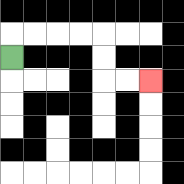{'start': '[0, 2]', 'end': '[6, 3]', 'path_directions': 'U,R,R,R,R,D,D,R,R', 'path_coordinates': '[[0, 2], [0, 1], [1, 1], [2, 1], [3, 1], [4, 1], [4, 2], [4, 3], [5, 3], [6, 3]]'}